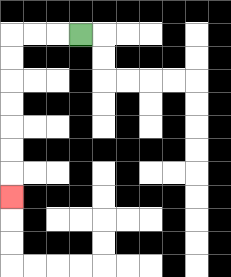{'start': '[3, 1]', 'end': '[0, 8]', 'path_directions': 'L,L,L,D,D,D,D,D,D,D', 'path_coordinates': '[[3, 1], [2, 1], [1, 1], [0, 1], [0, 2], [0, 3], [0, 4], [0, 5], [0, 6], [0, 7], [0, 8]]'}